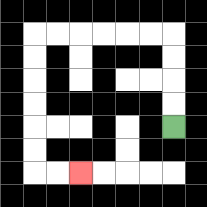{'start': '[7, 5]', 'end': '[3, 7]', 'path_directions': 'U,U,U,U,L,L,L,L,L,L,D,D,D,D,D,D,R,R', 'path_coordinates': '[[7, 5], [7, 4], [7, 3], [7, 2], [7, 1], [6, 1], [5, 1], [4, 1], [3, 1], [2, 1], [1, 1], [1, 2], [1, 3], [1, 4], [1, 5], [1, 6], [1, 7], [2, 7], [3, 7]]'}